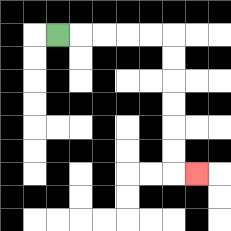{'start': '[2, 1]', 'end': '[8, 7]', 'path_directions': 'R,R,R,R,R,D,D,D,D,D,D,R', 'path_coordinates': '[[2, 1], [3, 1], [4, 1], [5, 1], [6, 1], [7, 1], [7, 2], [7, 3], [7, 4], [7, 5], [7, 6], [7, 7], [8, 7]]'}